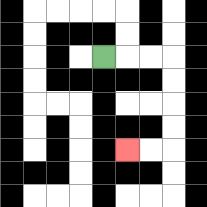{'start': '[4, 2]', 'end': '[5, 6]', 'path_directions': 'R,R,R,D,D,D,D,L,L', 'path_coordinates': '[[4, 2], [5, 2], [6, 2], [7, 2], [7, 3], [7, 4], [7, 5], [7, 6], [6, 6], [5, 6]]'}